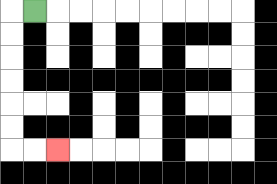{'start': '[1, 0]', 'end': '[2, 6]', 'path_directions': 'L,D,D,D,D,D,D,R,R', 'path_coordinates': '[[1, 0], [0, 0], [0, 1], [0, 2], [0, 3], [0, 4], [0, 5], [0, 6], [1, 6], [2, 6]]'}